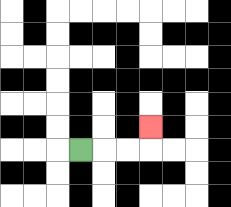{'start': '[3, 6]', 'end': '[6, 5]', 'path_directions': 'R,R,R,U', 'path_coordinates': '[[3, 6], [4, 6], [5, 6], [6, 6], [6, 5]]'}